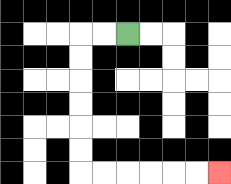{'start': '[5, 1]', 'end': '[9, 7]', 'path_directions': 'L,L,D,D,D,D,D,D,R,R,R,R,R,R', 'path_coordinates': '[[5, 1], [4, 1], [3, 1], [3, 2], [3, 3], [3, 4], [3, 5], [3, 6], [3, 7], [4, 7], [5, 7], [6, 7], [7, 7], [8, 7], [9, 7]]'}